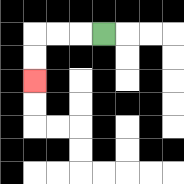{'start': '[4, 1]', 'end': '[1, 3]', 'path_directions': 'L,L,L,D,D', 'path_coordinates': '[[4, 1], [3, 1], [2, 1], [1, 1], [1, 2], [1, 3]]'}